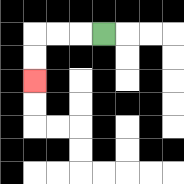{'start': '[4, 1]', 'end': '[1, 3]', 'path_directions': 'L,L,L,D,D', 'path_coordinates': '[[4, 1], [3, 1], [2, 1], [1, 1], [1, 2], [1, 3]]'}